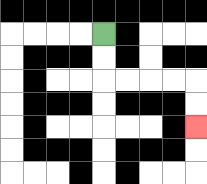{'start': '[4, 1]', 'end': '[8, 5]', 'path_directions': 'D,D,R,R,R,R,D,D', 'path_coordinates': '[[4, 1], [4, 2], [4, 3], [5, 3], [6, 3], [7, 3], [8, 3], [8, 4], [8, 5]]'}